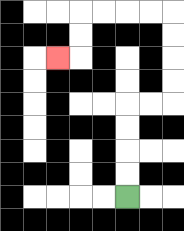{'start': '[5, 8]', 'end': '[2, 2]', 'path_directions': 'U,U,U,U,R,R,U,U,U,U,L,L,L,L,D,D,L', 'path_coordinates': '[[5, 8], [5, 7], [5, 6], [5, 5], [5, 4], [6, 4], [7, 4], [7, 3], [7, 2], [7, 1], [7, 0], [6, 0], [5, 0], [4, 0], [3, 0], [3, 1], [3, 2], [2, 2]]'}